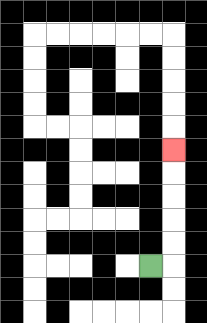{'start': '[6, 11]', 'end': '[7, 6]', 'path_directions': 'R,U,U,U,U,U', 'path_coordinates': '[[6, 11], [7, 11], [7, 10], [7, 9], [7, 8], [7, 7], [7, 6]]'}